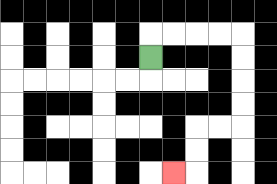{'start': '[6, 2]', 'end': '[7, 7]', 'path_directions': 'U,R,R,R,R,D,D,D,D,L,L,D,D,L', 'path_coordinates': '[[6, 2], [6, 1], [7, 1], [8, 1], [9, 1], [10, 1], [10, 2], [10, 3], [10, 4], [10, 5], [9, 5], [8, 5], [8, 6], [8, 7], [7, 7]]'}